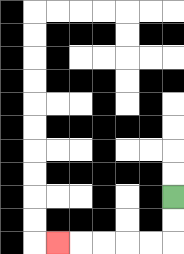{'start': '[7, 8]', 'end': '[2, 10]', 'path_directions': 'D,D,L,L,L,L,L', 'path_coordinates': '[[7, 8], [7, 9], [7, 10], [6, 10], [5, 10], [4, 10], [3, 10], [2, 10]]'}